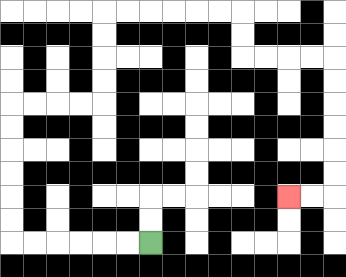{'start': '[6, 10]', 'end': '[12, 8]', 'path_directions': 'L,L,L,L,L,L,U,U,U,U,U,U,R,R,R,R,U,U,U,U,R,R,R,R,R,R,D,D,R,R,R,R,D,D,D,D,D,D,L,L', 'path_coordinates': '[[6, 10], [5, 10], [4, 10], [3, 10], [2, 10], [1, 10], [0, 10], [0, 9], [0, 8], [0, 7], [0, 6], [0, 5], [0, 4], [1, 4], [2, 4], [3, 4], [4, 4], [4, 3], [4, 2], [4, 1], [4, 0], [5, 0], [6, 0], [7, 0], [8, 0], [9, 0], [10, 0], [10, 1], [10, 2], [11, 2], [12, 2], [13, 2], [14, 2], [14, 3], [14, 4], [14, 5], [14, 6], [14, 7], [14, 8], [13, 8], [12, 8]]'}